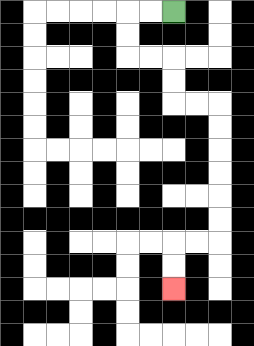{'start': '[7, 0]', 'end': '[7, 12]', 'path_directions': 'L,L,D,D,R,R,D,D,R,R,D,D,D,D,D,D,L,L,D,D', 'path_coordinates': '[[7, 0], [6, 0], [5, 0], [5, 1], [5, 2], [6, 2], [7, 2], [7, 3], [7, 4], [8, 4], [9, 4], [9, 5], [9, 6], [9, 7], [9, 8], [9, 9], [9, 10], [8, 10], [7, 10], [7, 11], [7, 12]]'}